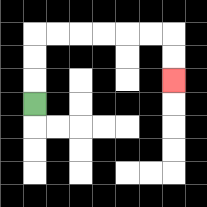{'start': '[1, 4]', 'end': '[7, 3]', 'path_directions': 'U,U,U,R,R,R,R,R,R,D,D', 'path_coordinates': '[[1, 4], [1, 3], [1, 2], [1, 1], [2, 1], [3, 1], [4, 1], [5, 1], [6, 1], [7, 1], [7, 2], [7, 3]]'}